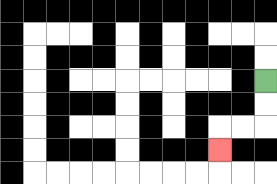{'start': '[11, 3]', 'end': '[9, 6]', 'path_directions': 'D,D,L,L,D', 'path_coordinates': '[[11, 3], [11, 4], [11, 5], [10, 5], [9, 5], [9, 6]]'}